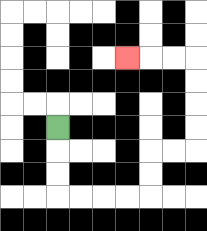{'start': '[2, 5]', 'end': '[5, 2]', 'path_directions': 'D,D,D,R,R,R,R,U,U,R,R,U,U,U,U,L,L,L', 'path_coordinates': '[[2, 5], [2, 6], [2, 7], [2, 8], [3, 8], [4, 8], [5, 8], [6, 8], [6, 7], [6, 6], [7, 6], [8, 6], [8, 5], [8, 4], [8, 3], [8, 2], [7, 2], [6, 2], [5, 2]]'}